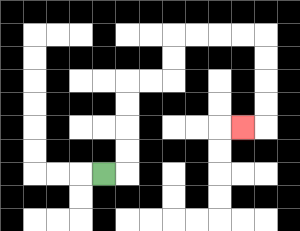{'start': '[4, 7]', 'end': '[10, 5]', 'path_directions': 'R,U,U,U,U,R,R,U,U,R,R,R,R,D,D,D,D,L', 'path_coordinates': '[[4, 7], [5, 7], [5, 6], [5, 5], [5, 4], [5, 3], [6, 3], [7, 3], [7, 2], [7, 1], [8, 1], [9, 1], [10, 1], [11, 1], [11, 2], [11, 3], [11, 4], [11, 5], [10, 5]]'}